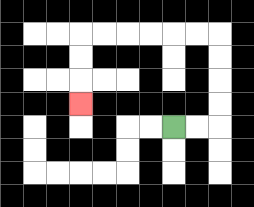{'start': '[7, 5]', 'end': '[3, 4]', 'path_directions': 'R,R,U,U,U,U,L,L,L,L,L,L,D,D,D', 'path_coordinates': '[[7, 5], [8, 5], [9, 5], [9, 4], [9, 3], [9, 2], [9, 1], [8, 1], [7, 1], [6, 1], [5, 1], [4, 1], [3, 1], [3, 2], [3, 3], [3, 4]]'}